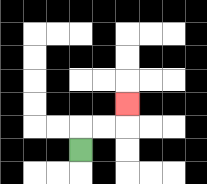{'start': '[3, 6]', 'end': '[5, 4]', 'path_directions': 'U,R,R,U', 'path_coordinates': '[[3, 6], [3, 5], [4, 5], [5, 5], [5, 4]]'}